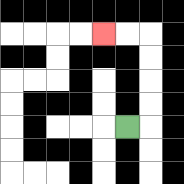{'start': '[5, 5]', 'end': '[4, 1]', 'path_directions': 'R,U,U,U,U,L,L', 'path_coordinates': '[[5, 5], [6, 5], [6, 4], [6, 3], [6, 2], [6, 1], [5, 1], [4, 1]]'}